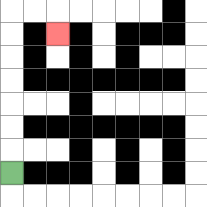{'start': '[0, 7]', 'end': '[2, 1]', 'path_directions': 'U,U,U,U,U,U,U,R,R,D', 'path_coordinates': '[[0, 7], [0, 6], [0, 5], [0, 4], [0, 3], [0, 2], [0, 1], [0, 0], [1, 0], [2, 0], [2, 1]]'}